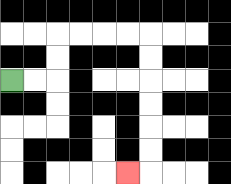{'start': '[0, 3]', 'end': '[5, 7]', 'path_directions': 'R,R,U,U,R,R,R,R,D,D,D,D,D,D,L', 'path_coordinates': '[[0, 3], [1, 3], [2, 3], [2, 2], [2, 1], [3, 1], [4, 1], [5, 1], [6, 1], [6, 2], [6, 3], [6, 4], [6, 5], [6, 6], [6, 7], [5, 7]]'}